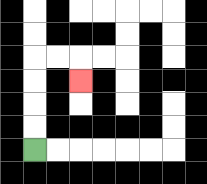{'start': '[1, 6]', 'end': '[3, 3]', 'path_directions': 'U,U,U,U,R,R,D', 'path_coordinates': '[[1, 6], [1, 5], [1, 4], [1, 3], [1, 2], [2, 2], [3, 2], [3, 3]]'}